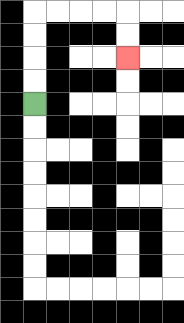{'start': '[1, 4]', 'end': '[5, 2]', 'path_directions': 'U,U,U,U,R,R,R,R,D,D', 'path_coordinates': '[[1, 4], [1, 3], [1, 2], [1, 1], [1, 0], [2, 0], [3, 0], [4, 0], [5, 0], [5, 1], [5, 2]]'}